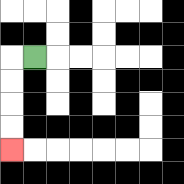{'start': '[1, 2]', 'end': '[0, 6]', 'path_directions': 'L,D,D,D,D', 'path_coordinates': '[[1, 2], [0, 2], [0, 3], [0, 4], [0, 5], [0, 6]]'}